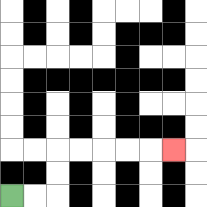{'start': '[0, 8]', 'end': '[7, 6]', 'path_directions': 'R,R,U,U,R,R,R,R,R', 'path_coordinates': '[[0, 8], [1, 8], [2, 8], [2, 7], [2, 6], [3, 6], [4, 6], [5, 6], [6, 6], [7, 6]]'}